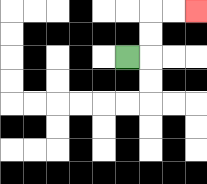{'start': '[5, 2]', 'end': '[8, 0]', 'path_directions': 'R,U,U,R,R', 'path_coordinates': '[[5, 2], [6, 2], [6, 1], [6, 0], [7, 0], [8, 0]]'}